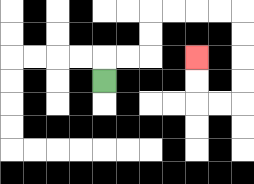{'start': '[4, 3]', 'end': '[8, 2]', 'path_directions': 'U,R,R,U,U,R,R,R,R,D,D,D,D,L,L,U,U', 'path_coordinates': '[[4, 3], [4, 2], [5, 2], [6, 2], [6, 1], [6, 0], [7, 0], [8, 0], [9, 0], [10, 0], [10, 1], [10, 2], [10, 3], [10, 4], [9, 4], [8, 4], [8, 3], [8, 2]]'}